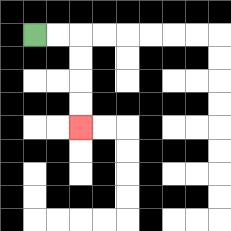{'start': '[1, 1]', 'end': '[3, 5]', 'path_directions': 'R,R,D,D,D,D', 'path_coordinates': '[[1, 1], [2, 1], [3, 1], [3, 2], [3, 3], [3, 4], [3, 5]]'}